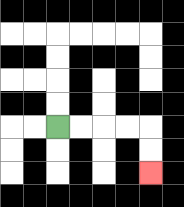{'start': '[2, 5]', 'end': '[6, 7]', 'path_directions': 'R,R,R,R,D,D', 'path_coordinates': '[[2, 5], [3, 5], [4, 5], [5, 5], [6, 5], [6, 6], [6, 7]]'}